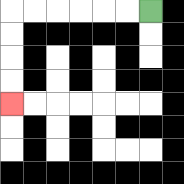{'start': '[6, 0]', 'end': '[0, 4]', 'path_directions': 'L,L,L,L,L,L,D,D,D,D', 'path_coordinates': '[[6, 0], [5, 0], [4, 0], [3, 0], [2, 0], [1, 0], [0, 0], [0, 1], [0, 2], [0, 3], [0, 4]]'}